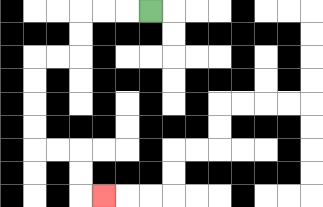{'start': '[6, 0]', 'end': '[4, 8]', 'path_directions': 'L,L,L,D,D,L,L,D,D,D,D,R,R,D,D,R', 'path_coordinates': '[[6, 0], [5, 0], [4, 0], [3, 0], [3, 1], [3, 2], [2, 2], [1, 2], [1, 3], [1, 4], [1, 5], [1, 6], [2, 6], [3, 6], [3, 7], [3, 8], [4, 8]]'}